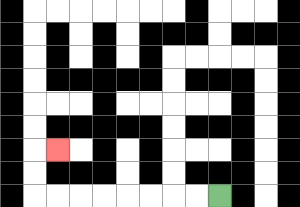{'start': '[9, 8]', 'end': '[2, 6]', 'path_directions': 'L,L,L,L,L,L,L,L,U,U,R', 'path_coordinates': '[[9, 8], [8, 8], [7, 8], [6, 8], [5, 8], [4, 8], [3, 8], [2, 8], [1, 8], [1, 7], [1, 6], [2, 6]]'}